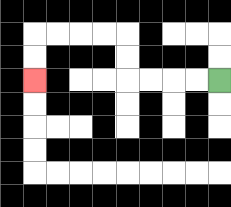{'start': '[9, 3]', 'end': '[1, 3]', 'path_directions': 'L,L,L,L,U,U,L,L,L,L,D,D', 'path_coordinates': '[[9, 3], [8, 3], [7, 3], [6, 3], [5, 3], [5, 2], [5, 1], [4, 1], [3, 1], [2, 1], [1, 1], [1, 2], [1, 3]]'}